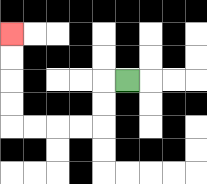{'start': '[5, 3]', 'end': '[0, 1]', 'path_directions': 'L,D,D,L,L,L,L,U,U,U,U', 'path_coordinates': '[[5, 3], [4, 3], [4, 4], [4, 5], [3, 5], [2, 5], [1, 5], [0, 5], [0, 4], [0, 3], [0, 2], [0, 1]]'}